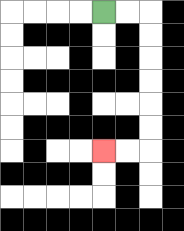{'start': '[4, 0]', 'end': '[4, 6]', 'path_directions': 'R,R,D,D,D,D,D,D,L,L', 'path_coordinates': '[[4, 0], [5, 0], [6, 0], [6, 1], [6, 2], [6, 3], [6, 4], [6, 5], [6, 6], [5, 6], [4, 6]]'}